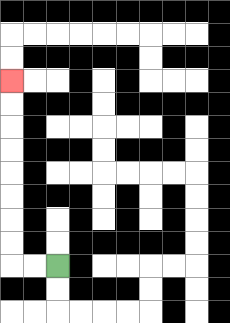{'start': '[2, 11]', 'end': '[0, 3]', 'path_directions': 'L,L,U,U,U,U,U,U,U,U', 'path_coordinates': '[[2, 11], [1, 11], [0, 11], [0, 10], [0, 9], [0, 8], [0, 7], [0, 6], [0, 5], [0, 4], [0, 3]]'}